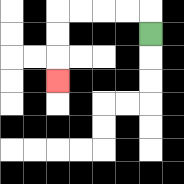{'start': '[6, 1]', 'end': '[2, 3]', 'path_directions': 'U,L,L,L,L,D,D,D', 'path_coordinates': '[[6, 1], [6, 0], [5, 0], [4, 0], [3, 0], [2, 0], [2, 1], [2, 2], [2, 3]]'}